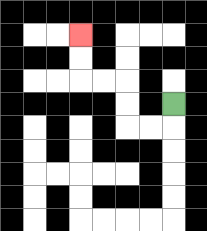{'start': '[7, 4]', 'end': '[3, 1]', 'path_directions': 'D,L,L,U,U,L,L,U,U', 'path_coordinates': '[[7, 4], [7, 5], [6, 5], [5, 5], [5, 4], [5, 3], [4, 3], [3, 3], [3, 2], [3, 1]]'}